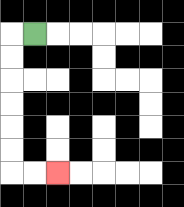{'start': '[1, 1]', 'end': '[2, 7]', 'path_directions': 'L,D,D,D,D,D,D,R,R', 'path_coordinates': '[[1, 1], [0, 1], [0, 2], [0, 3], [0, 4], [0, 5], [0, 6], [0, 7], [1, 7], [2, 7]]'}